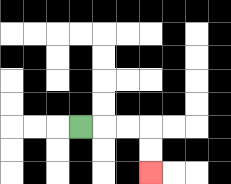{'start': '[3, 5]', 'end': '[6, 7]', 'path_directions': 'R,R,R,D,D', 'path_coordinates': '[[3, 5], [4, 5], [5, 5], [6, 5], [6, 6], [6, 7]]'}